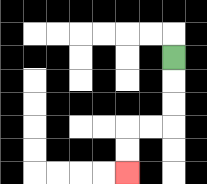{'start': '[7, 2]', 'end': '[5, 7]', 'path_directions': 'D,D,D,L,L,D,D', 'path_coordinates': '[[7, 2], [7, 3], [7, 4], [7, 5], [6, 5], [5, 5], [5, 6], [5, 7]]'}